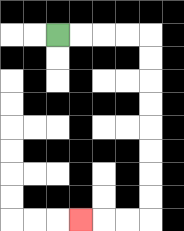{'start': '[2, 1]', 'end': '[3, 9]', 'path_directions': 'R,R,R,R,D,D,D,D,D,D,D,D,L,L,L', 'path_coordinates': '[[2, 1], [3, 1], [4, 1], [5, 1], [6, 1], [6, 2], [6, 3], [6, 4], [6, 5], [6, 6], [6, 7], [6, 8], [6, 9], [5, 9], [4, 9], [3, 9]]'}